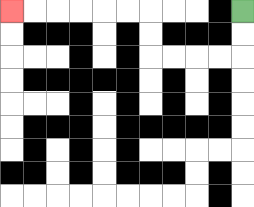{'start': '[10, 0]', 'end': '[0, 0]', 'path_directions': 'D,D,L,L,L,L,U,U,L,L,L,L,L,L', 'path_coordinates': '[[10, 0], [10, 1], [10, 2], [9, 2], [8, 2], [7, 2], [6, 2], [6, 1], [6, 0], [5, 0], [4, 0], [3, 0], [2, 0], [1, 0], [0, 0]]'}